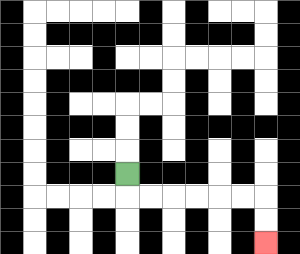{'start': '[5, 7]', 'end': '[11, 10]', 'path_directions': 'D,R,R,R,R,R,R,D,D', 'path_coordinates': '[[5, 7], [5, 8], [6, 8], [7, 8], [8, 8], [9, 8], [10, 8], [11, 8], [11, 9], [11, 10]]'}